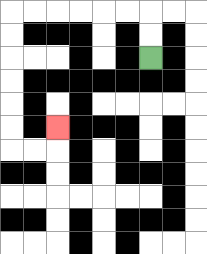{'start': '[6, 2]', 'end': '[2, 5]', 'path_directions': 'U,U,L,L,L,L,L,L,D,D,D,D,D,D,R,R,U', 'path_coordinates': '[[6, 2], [6, 1], [6, 0], [5, 0], [4, 0], [3, 0], [2, 0], [1, 0], [0, 0], [0, 1], [0, 2], [0, 3], [0, 4], [0, 5], [0, 6], [1, 6], [2, 6], [2, 5]]'}